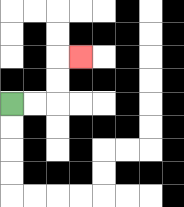{'start': '[0, 4]', 'end': '[3, 2]', 'path_directions': 'R,R,U,U,R', 'path_coordinates': '[[0, 4], [1, 4], [2, 4], [2, 3], [2, 2], [3, 2]]'}